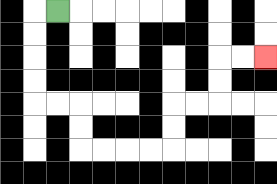{'start': '[2, 0]', 'end': '[11, 2]', 'path_directions': 'L,D,D,D,D,R,R,D,D,R,R,R,R,U,U,R,R,U,U,R,R', 'path_coordinates': '[[2, 0], [1, 0], [1, 1], [1, 2], [1, 3], [1, 4], [2, 4], [3, 4], [3, 5], [3, 6], [4, 6], [5, 6], [6, 6], [7, 6], [7, 5], [7, 4], [8, 4], [9, 4], [9, 3], [9, 2], [10, 2], [11, 2]]'}